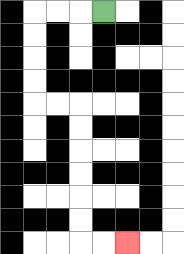{'start': '[4, 0]', 'end': '[5, 10]', 'path_directions': 'L,L,L,D,D,D,D,R,R,D,D,D,D,D,D,R,R', 'path_coordinates': '[[4, 0], [3, 0], [2, 0], [1, 0], [1, 1], [1, 2], [1, 3], [1, 4], [2, 4], [3, 4], [3, 5], [3, 6], [3, 7], [3, 8], [3, 9], [3, 10], [4, 10], [5, 10]]'}